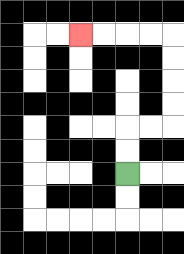{'start': '[5, 7]', 'end': '[3, 1]', 'path_directions': 'U,U,R,R,U,U,U,U,L,L,L,L', 'path_coordinates': '[[5, 7], [5, 6], [5, 5], [6, 5], [7, 5], [7, 4], [7, 3], [7, 2], [7, 1], [6, 1], [5, 1], [4, 1], [3, 1]]'}